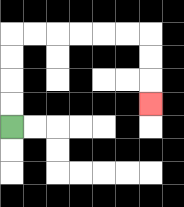{'start': '[0, 5]', 'end': '[6, 4]', 'path_directions': 'U,U,U,U,R,R,R,R,R,R,D,D,D', 'path_coordinates': '[[0, 5], [0, 4], [0, 3], [0, 2], [0, 1], [1, 1], [2, 1], [3, 1], [4, 1], [5, 1], [6, 1], [6, 2], [6, 3], [6, 4]]'}